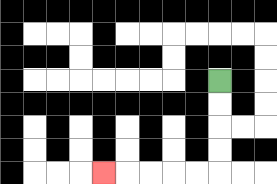{'start': '[9, 3]', 'end': '[4, 7]', 'path_directions': 'D,D,D,D,L,L,L,L,L', 'path_coordinates': '[[9, 3], [9, 4], [9, 5], [9, 6], [9, 7], [8, 7], [7, 7], [6, 7], [5, 7], [4, 7]]'}